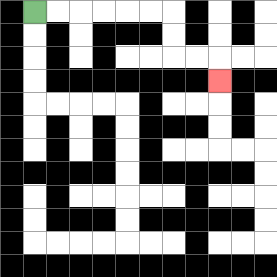{'start': '[1, 0]', 'end': '[9, 3]', 'path_directions': 'R,R,R,R,R,R,D,D,R,R,D', 'path_coordinates': '[[1, 0], [2, 0], [3, 0], [4, 0], [5, 0], [6, 0], [7, 0], [7, 1], [7, 2], [8, 2], [9, 2], [9, 3]]'}